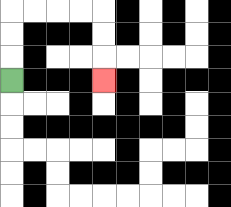{'start': '[0, 3]', 'end': '[4, 3]', 'path_directions': 'U,U,U,R,R,R,R,D,D,D', 'path_coordinates': '[[0, 3], [0, 2], [0, 1], [0, 0], [1, 0], [2, 0], [3, 0], [4, 0], [4, 1], [4, 2], [4, 3]]'}